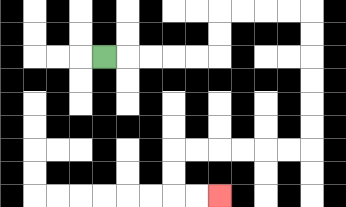{'start': '[4, 2]', 'end': '[9, 8]', 'path_directions': 'R,R,R,R,R,U,U,R,R,R,R,D,D,D,D,D,D,L,L,L,L,L,L,D,D,R,R', 'path_coordinates': '[[4, 2], [5, 2], [6, 2], [7, 2], [8, 2], [9, 2], [9, 1], [9, 0], [10, 0], [11, 0], [12, 0], [13, 0], [13, 1], [13, 2], [13, 3], [13, 4], [13, 5], [13, 6], [12, 6], [11, 6], [10, 6], [9, 6], [8, 6], [7, 6], [7, 7], [7, 8], [8, 8], [9, 8]]'}